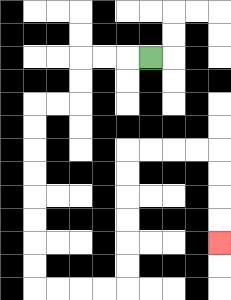{'start': '[6, 2]', 'end': '[9, 10]', 'path_directions': 'L,L,L,D,D,L,L,D,D,D,D,D,D,D,D,R,R,R,R,U,U,U,U,U,U,R,R,R,R,D,D,D,D', 'path_coordinates': '[[6, 2], [5, 2], [4, 2], [3, 2], [3, 3], [3, 4], [2, 4], [1, 4], [1, 5], [1, 6], [1, 7], [1, 8], [1, 9], [1, 10], [1, 11], [1, 12], [2, 12], [3, 12], [4, 12], [5, 12], [5, 11], [5, 10], [5, 9], [5, 8], [5, 7], [5, 6], [6, 6], [7, 6], [8, 6], [9, 6], [9, 7], [9, 8], [9, 9], [9, 10]]'}